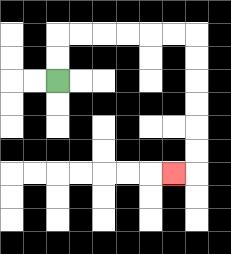{'start': '[2, 3]', 'end': '[7, 7]', 'path_directions': 'U,U,R,R,R,R,R,R,D,D,D,D,D,D,L', 'path_coordinates': '[[2, 3], [2, 2], [2, 1], [3, 1], [4, 1], [5, 1], [6, 1], [7, 1], [8, 1], [8, 2], [8, 3], [8, 4], [8, 5], [8, 6], [8, 7], [7, 7]]'}